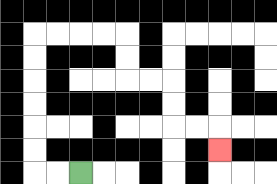{'start': '[3, 7]', 'end': '[9, 6]', 'path_directions': 'L,L,U,U,U,U,U,U,R,R,R,R,D,D,R,R,D,D,R,R,D', 'path_coordinates': '[[3, 7], [2, 7], [1, 7], [1, 6], [1, 5], [1, 4], [1, 3], [1, 2], [1, 1], [2, 1], [3, 1], [4, 1], [5, 1], [5, 2], [5, 3], [6, 3], [7, 3], [7, 4], [7, 5], [8, 5], [9, 5], [9, 6]]'}